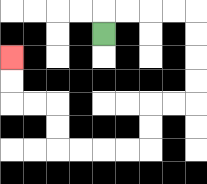{'start': '[4, 1]', 'end': '[0, 2]', 'path_directions': 'U,R,R,R,R,D,D,D,D,L,L,D,D,L,L,L,L,U,U,L,L,U,U', 'path_coordinates': '[[4, 1], [4, 0], [5, 0], [6, 0], [7, 0], [8, 0], [8, 1], [8, 2], [8, 3], [8, 4], [7, 4], [6, 4], [6, 5], [6, 6], [5, 6], [4, 6], [3, 6], [2, 6], [2, 5], [2, 4], [1, 4], [0, 4], [0, 3], [0, 2]]'}